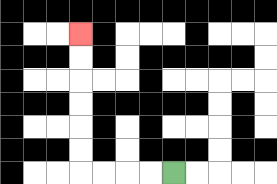{'start': '[7, 7]', 'end': '[3, 1]', 'path_directions': 'L,L,L,L,U,U,U,U,U,U', 'path_coordinates': '[[7, 7], [6, 7], [5, 7], [4, 7], [3, 7], [3, 6], [3, 5], [3, 4], [3, 3], [3, 2], [3, 1]]'}